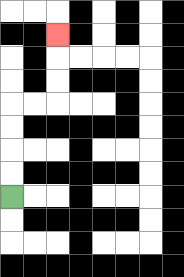{'start': '[0, 8]', 'end': '[2, 1]', 'path_directions': 'U,U,U,U,R,R,U,U,U', 'path_coordinates': '[[0, 8], [0, 7], [0, 6], [0, 5], [0, 4], [1, 4], [2, 4], [2, 3], [2, 2], [2, 1]]'}